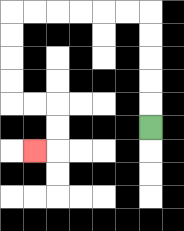{'start': '[6, 5]', 'end': '[1, 6]', 'path_directions': 'U,U,U,U,U,L,L,L,L,L,L,D,D,D,D,R,R,D,D,L', 'path_coordinates': '[[6, 5], [6, 4], [6, 3], [6, 2], [6, 1], [6, 0], [5, 0], [4, 0], [3, 0], [2, 0], [1, 0], [0, 0], [0, 1], [0, 2], [0, 3], [0, 4], [1, 4], [2, 4], [2, 5], [2, 6], [1, 6]]'}